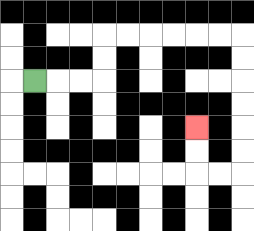{'start': '[1, 3]', 'end': '[8, 5]', 'path_directions': 'R,R,R,U,U,R,R,R,R,R,R,D,D,D,D,D,D,L,L,U,U', 'path_coordinates': '[[1, 3], [2, 3], [3, 3], [4, 3], [4, 2], [4, 1], [5, 1], [6, 1], [7, 1], [8, 1], [9, 1], [10, 1], [10, 2], [10, 3], [10, 4], [10, 5], [10, 6], [10, 7], [9, 7], [8, 7], [8, 6], [8, 5]]'}